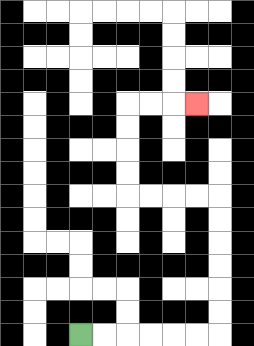{'start': '[3, 14]', 'end': '[8, 4]', 'path_directions': 'R,R,R,R,R,R,U,U,U,U,U,U,L,L,L,L,U,U,U,U,R,R,R', 'path_coordinates': '[[3, 14], [4, 14], [5, 14], [6, 14], [7, 14], [8, 14], [9, 14], [9, 13], [9, 12], [9, 11], [9, 10], [9, 9], [9, 8], [8, 8], [7, 8], [6, 8], [5, 8], [5, 7], [5, 6], [5, 5], [5, 4], [6, 4], [7, 4], [8, 4]]'}